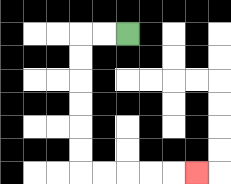{'start': '[5, 1]', 'end': '[8, 7]', 'path_directions': 'L,L,D,D,D,D,D,D,R,R,R,R,R', 'path_coordinates': '[[5, 1], [4, 1], [3, 1], [3, 2], [3, 3], [3, 4], [3, 5], [3, 6], [3, 7], [4, 7], [5, 7], [6, 7], [7, 7], [8, 7]]'}